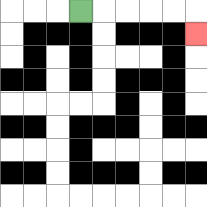{'start': '[3, 0]', 'end': '[8, 1]', 'path_directions': 'R,R,R,R,R,D', 'path_coordinates': '[[3, 0], [4, 0], [5, 0], [6, 0], [7, 0], [8, 0], [8, 1]]'}